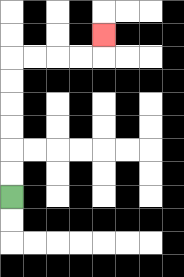{'start': '[0, 8]', 'end': '[4, 1]', 'path_directions': 'U,U,U,U,U,U,R,R,R,R,U', 'path_coordinates': '[[0, 8], [0, 7], [0, 6], [0, 5], [0, 4], [0, 3], [0, 2], [1, 2], [2, 2], [3, 2], [4, 2], [4, 1]]'}